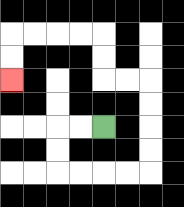{'start': '[4, 5]', 'end': '[0, 3]', 'path_directions': 'L,L,D,D,R,R,R,R,U,U,U,U,L,L,U,U,L,L,L,L,D,D', 'path_coordinates': '[[4, 5], [3, 5], [2, 5], [2, 6], [2, 7], [3, 7], [4, 7], [5, 7], [6, 7], [6, 6], [6, 5], [6, 4], [6, 3], [5, 3], [4, 3], [4, 2], [4, 1], [3, 1], [2, 1], [1, 1], [0, 1], [0, 2], [0, 3]]'}